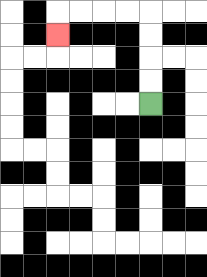{'start': '[6, 4]', 'end': '[2, 1]', 'path_directions': 'U,U,U,U,L,L,L,L,D', 'path_coordinates': '[[6, 4], [6, 3], [6, 2], [6, 1], [6, 0], [5, 0], [4, 0], [3, 0], [2, 0], [2, 1]]'}